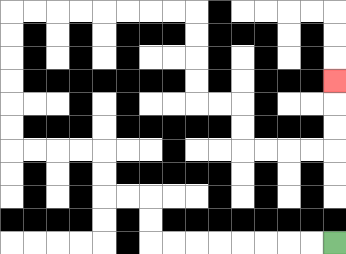{'start': '[14, 10]', 'end': '[14, 3]', 'path_directions': 'L,L,L,L,L,L,L,L,U,U,L,L,U,U,L,L,L,L,U,U,U,U,U,U,R,R,R,R,R,R,R,R,D,D,D,D,R,R,D,D,R,R,R,R,U,U,U', 'path_coordinates': '[[14, 10], [13, 10], [12, 10], [11, 10], [10, 10], [9, 10], [8, 10], [7, 10], [6, 10], [6, 9], [6, 8], [5, 8], [4, 8], [4, 7], [4, 6], [3, 6], [2, 6], [1, 6], [0, 6], [0, 5], [0, 4], [0, 3], [0, 2], [0, 1], [0, 0], [1, 0], [2, 0], [3, 0], [4, 0], [5, 0], [6, 0], [7, 0], [8, 0], [8, 1], [8, 2], [8, 3], [8, 4], [9, 4], [10, 4], [10, 5], [10, 6], [11, 6], [12, 6], [13, 6], [14, 6], [14, 5], [14, 4], [14, 3]]'}